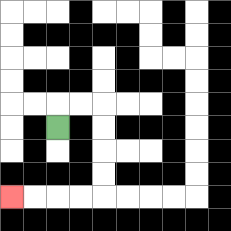{'start': '[2, 5]', 'end': '[0, 8]', 'path_directions': 'U,R,R,D,D,D,D,L,L,L,L', 'path_coordinates': '[[2, 5], [2, 4], [3, 4], [4, 4], [4, 5], [4, 6], [4, 7], [4, 8], [3, 8], [2, 8], [1, 8], [0, 8]]'}